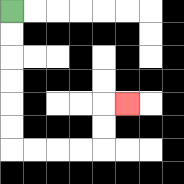{'start': '[0, 0]', 'end': '[5, 4]', 'path_directions': 'D,D,D,D,D,D,R,R,R,R,U,U,R', 'path_coordinates': '[[0, 0], [0, 1], [0, 2], [0, 3], [0, 4], [0, 5], [0, 6], [1, 6], [2, 6], [3, 6], [4, 6], [4, 5], [4, 4], [5, 4]]'}